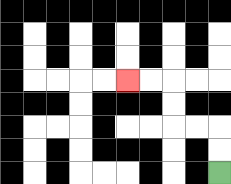{'start': '[9, 7]', 'end': '[5, 3]', 'path_directions': 'U,U,L,L,U,U,L,L', 'path_coordinates': '[[9, 7], [9, 6], [9, 5], [8, 5], [7, 5], [7, 4], [7, 3], [6, 3], [5, 3]]'}